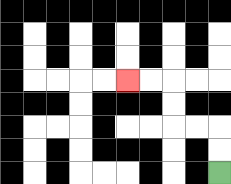{'start': '[9, 7]', 'end': '[5, 3]', 'path_directions': 'U,U,L,L,U,U,L,L', 'path_coordinates': '[[9, 7], [9, 6], [9, 5], [8, 5], [7, 5], [7, 4], [7, 3], [6, 3], [5, 3]]'}